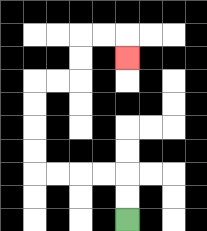{'start': '[5, 9]', 'end': '[5, 2]', 'path_directions': 'U,U,L,L,L,L,U,U,U,U,R,R,U,U,R,R,D', 'path_coordinates': '[[5, 9], [5, 8], [5, 7], [4, 7], [3, 7], [2, 7], [1, 7], [1, 6], [1, 5], [1, 4], [1, 3], [2, 3], [3, 3], [3, 2], [3, 1], [4, 1], [5, 1], [5, 2]]'}